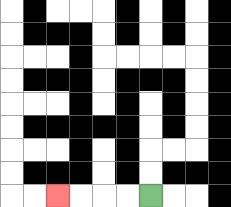{'start': '[6, 8]', 'end': '[2, 8]', 'path_directions': 'L,L,L,L', 'path_coordinates': '[[6, 8], [5, 8], [4, 8], [3, 8], [2, 8]]'}